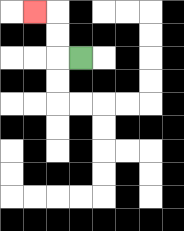{'start': '[3, 2]', 'end': '[1, 0]', 'path_directions': 'L,U,U,L', 'path_coordinates': '[[3, 2], [2, 2], [2, 1], [2, 0], [1, 0]]'}